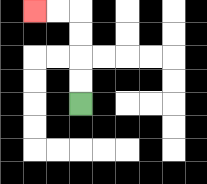{'start': '[3, 4]', 'end': '[1, 0]', 'path_directions': 'U,U,U,U,L,L', 'path_coordinates': '[[3, 4], [3, 3], [3, 2], [3, 1], [3, 0], [2, 0], [1, 0]]'}